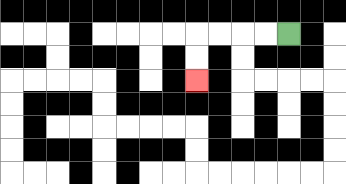{'start': '[12, 1]', 'end': '[8, 3]', 'path_directions': 'L,L,L,L,D,D', 'path_coordinates': '[[12, 1], [11, 1], [10, 1], [9, 1], [8, 1], [8, 2], [8, 3]]'}